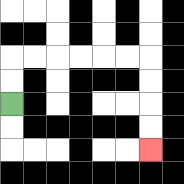{'start': '[0, 4]', 'end': '[6, 6]', 'path_directions': 'U,U,R,R,R,R,R,R,D,D,D,D', 'path_coordinates': '[[0, 4], [0, 3], [0, 2], [1, 2], [2, 2], [3, 2], [4, 2], [5, 2], [6, 2], [6, 3], [6, 4], [6, 5], [6, 6]]'}